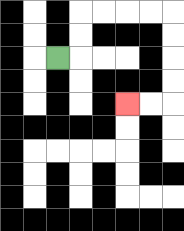{'start': '[2, 2]', 'end': '[5, 4]', 'path_directions': 'R,U,U,R,R,R,R,D,D,D,D,L,L', 'path_coordinates': '[[2, 2], [3, 2], [3, 1], [3, 0], [4, 0], [5, 0], [6, 0], [7, 0], [7, 1], [7, 2], [7, 3], [7, 4], [6, 4], [5, 4]]'}